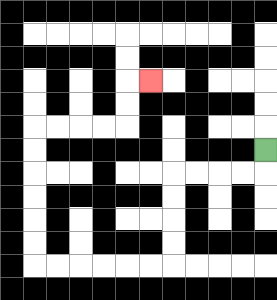{'start': '[11, 6]', 'end': '[6, 3]', 'path_directions': 'D,L,L,L,L,D,D,D,D,L,L,L,L,L,L,U,U,U,U,U,U,R,R,R,R,U,U,R', 'path_coordinates': '[[11, 6], [11, 7], [10, 7], [9, 7], [8, 7], [7, 7], [7, 8], [7, 9], [7, 10], [7, 11], [6, 11], [5, 11], [4, 11], [3, 11], [2, 11], [1, 11], [1, 10], [1, 9], [1, 8], [1, 7], [1, 6], [1, 5], [2, 5], [3, 5], [4, 5], [5, 5], [5, 4], [5, 3], [6, 3]]'}